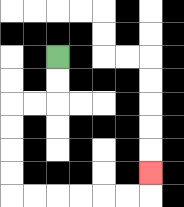{'start': '[2, 2]', 'end': '[6, 7]', 'path_directions': 'D,D,L,L,D,D,D,D,R,R,R,R,R,R,U', 'path_coordinates': '[[2, 2], [2, 3], [2, 4], [1, 4], [0, 4], [0, 5], [0, 6], [0, 7], [0, 8], [1, 8], [2, 8], [3, 8], [4, 8], [5, 8], [6, 8], [6, 7]]'}